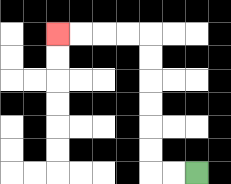{'start': '[8, 7]', 'end': '[2, 1]', 'path_directions': 'L,L,U,U,U,U,U,U,L,L,L,L', 'path_coordinates': '[[8, 7], [7, 7], [6, 7], [6, 6], [6, 5], [6, 4], [6, 3], [6, 2], [6, 1], [5, 1], [4, 1], [3, 1], [2, 1]]'}